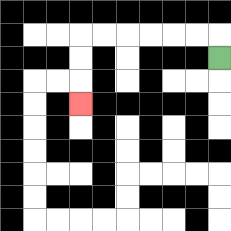{'start': '[9, 2]', 'end': '[3, 4]', 'path_directions': 'U,L,L,L,L,L,L,D,D,D', 'path_coordinates': '[[9, 2], [9, 1], [8, 1], [7, 1], [6, 1], [5, 1], [4, 1], [3, 1], [3, 2], [3, 3], [3, 4]]'}